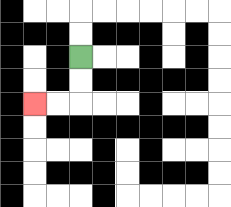{'start': '[3, 2]', 'end': '[1, 4]', 'path_directions': 'D,D,L,L', 'path_coordinates': '[[3, 2], [3, 3], [3, 4], [2, 4], [1, 4]]'}